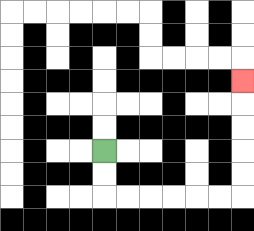{'start': '[4, 6]', 'end': '[10, 3]', 'path_directions': 'D,D,R,R,R,R,R,R,U,U,U,U,U', 'path_coordinates': '[[4, 6], [4, 7], [4, 8], [5, 8], [6, 8], [7, 8], [8, 8], [9, 8], [10, 8], [10, 7], [10, 6], [10, 5], [10, 4], [10, 3]]'}